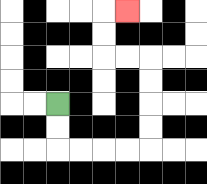{'start': '[2, 4]', 'end': '[5, 0]', 'path_directions': 'D,D,R,R,R,R,U,U,U,U,L,L,U,U,R', 'path_coordinates': '[[2, 4], [2, 5], [2, 6], [3, 6], [4, 6], [5, 6], [6, 6], [6, 5], [6, 4], [6, 3], [6, 2], [5, 2], [4, 2], [4, 1], [4, 0], [5, 0]]'}